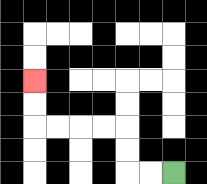{'start': '[7, 7]', 'end': '[1, 3]', 'path_directions': 'L,L,U,U,L,L,L,L,U,U', 'path_coordinates': '[[7, 7], [6, 7], [5, 7], [5, 6], [5, 5], [4, 5], [3, 5], [2, 5], [1, 5], [1, 4], [1, 3]]'}